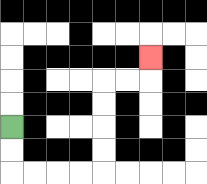{'start': '[0, 5]', 'end': '[6, 2]', 'path_directions': 'D,D,R,R,R,R,U,U,U,U,R,R,U', 'path_coordinates': '[[0, 5], [0, 6], [0, 7], [1, 7], [2, 7], [3, 7], [4, 7], [4, 6], [4, 5], [4, 4], [4, 3], [5, 3], [6, 3], [6, 2]]'}